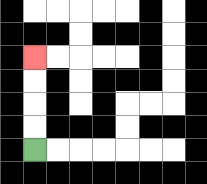{'start': '[1, 6]', 'end': '[1, 2]', 'path_directions': 'U,U,U,U', 'path_coordinates': '[[1, 6], [1, 5], [1, 4], [1, 3], [1, 2]]'}